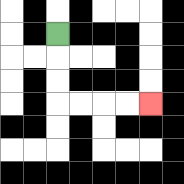{'start': '[2, 1]', 'end': '[6, 4]', 'path_directions': 'D,D,D,R,R,R,R', 'path_coordinates': '[[2, 1], [2, 2], [2, 3], [2, 4], [3, 4], [4, 4], [5, 4], [6, 4]]'}